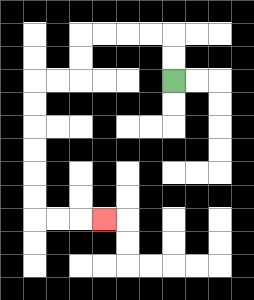{'start': '[7, 3]', 'end': '[4, 9]', 'path_directions': 'U,U,L,L,L,L,D,D,L,L,D,D,D,D,D,D,R,R,R', 'path_coordinates': '[[7, 3], [7, 2], [7, 1], [6, 1], [5, 1], [4, 1], [3, 1], [3, 2], [3, 3], [2, 3], [1, 3], [1, 4], [1, 5], [1, 6], [1, 7], [1, 8], [1, 9], [2, 9], [3, 9], [4, 9]]'}